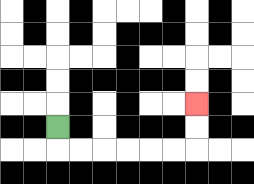{'start': '[2, 5]', 'end': '[8, 4]', 'path_directions': 'D,R,R,R,R,R,R,U,U', 'path_coordinates': '[[2, 5], [2, 6], [3, 6], [4, 6], [5, 6], [6, 6], [7, 6], [8, 6], [8, 5], [8, 4]]'}